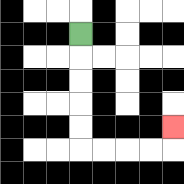{'start': '[3, 1]', 'end': '[7, 5]', 'path_directions': 'D,D,D,D,D,R,R,R,R,U', 'path_coordinates': '[[3, 1], [3, 2], [3, 3], [3, 4], [3, 5], [3, 6], [4, 6], [5, 6], [6, 6], [7, 6], [7, 5]]'}